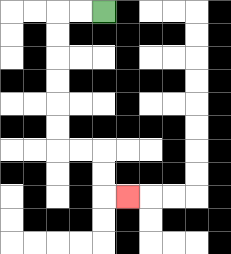{'start': '[4, 0]', 'end': '[5, 8]', 'path_directions': 'L,L,D,D,D,D,D,D,R,R,D,D,R', 'path_coordinates': '[[4, 0], [3, 0], [2, 0], [2, 1], [2, 2], [2, 3], [2, 4], [2, 5], [2, 6], [3, 6], [4, 6], [4, 7], [4, 8], [5, 8]]'}